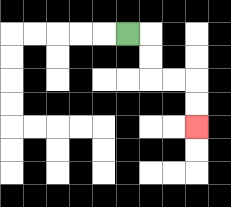{'start': '[5, 1]', 'end': '[8, 5]', 'path_directions': 'R,D,D,R,R,D,D', 'path_coordinates': '[[5, 1], [6, 1], [6, 2], [6, 3], [7, 3], [8, 3], [8, 4], [8, 5]]'}